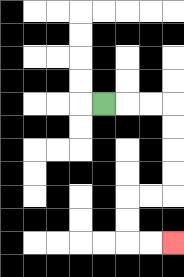{'start': '[4, 4]', 'end': '[7, 10]', 'path_directions': 'R,R,R,D,D,D,D,L,L,D,D,R,R', 'path_coordinates': '[[4, 4], [5, 4], [6, 4], [7, 4], [7, 5], [7, 6], [7, 7], [7, 8], [6, 8], [5, 8], [5, 9], [5, 10], [6, 10], [7, 10]]'}